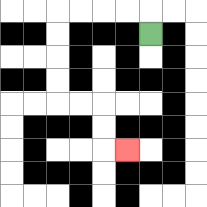{'start': '[6, 1]', 'end': '[5, 6]', 'path_directions': 'U,L,L,L,L,D,D,D,D,R,R,D,D,R', 'path_coordinates': '[[6, 1], [6, 0], [5, 0], [4, 0], [3, 0], [2, 0], [2, 1], [2, 2], [2, 3], [2, 4], [3, 4], [4, 4], [4, 5], [4, 6], [5, 6]]'}